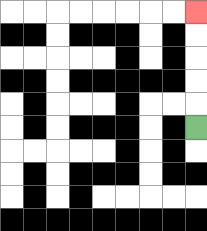{'start': '[8, 5]', 'end': '[8, 0]', 'path_directions': 'U,U,U,U,U', 'path_coordinates': '[[8, 5], [8, 4], [8, 3], [8, 2], [8, 1], [8, 0]]'}